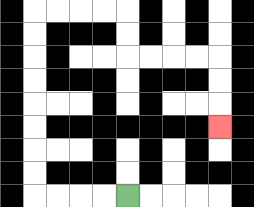{'start': '[5, 8]', 'end': '[9, 5]', 'path_directions': 'L,L,L,L,U,U,U,U,U,U,U,U,R,R,R,R,D,D,R,R,R,R,D,D,D', 'path_coordinates': '[[5, 8], [4, 8], [3, 8], [2, 8], [1, 8], [1, 7], [1, 6], [1, 5], [1, 4], [1, 3], [1, 2], [1, 1], [1, 0], [2, 0], [3, 0], [4, 0], [5, 0], [5, 1], [5, 2], [6, 2], [7, 2], [8, 2], [9, 2], [9, 3], [9, 4], [9, 5]]'}